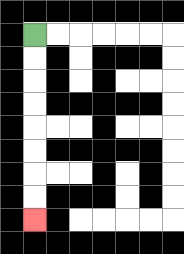{'start': '[1, 1]', 'end': '[1, 9]', 'path_directions': 'D,D,D,D,D,D,D,D', 'path_coordinates': '[[1, 1], [1, 2], [1, 3], [1, 4], [1, 5], [1, 6], [1, 7], [1, 8], [1, 9]]'}